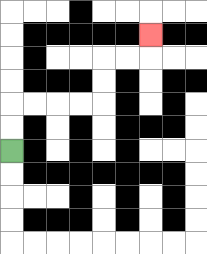{'start': '[0, 6]', 'end': '[6, 1]', 'path_directions': 'U,U,R,R,R,R,U,U,R,R,U', 'path_coordinates': '[[0, 6], [0, 5], [0, 4], [1, 4], [2, 4], [3, 4], [4, 4], [4, 3], [4, 2], [5, 2], [6, 2], [6, 1]]'}